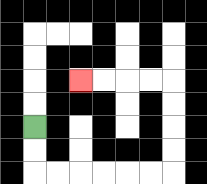{'start': '[1, 5]', 'end': '[3, 3]', 'path_directions': 'D,D,R,R,R,R,R,R,U,U,U,U,L,L,L,L', 'path_coordinates': '[[1, 5], [1, 6], [1, 7], [2, 7], [3, 7], [4, 7], [5, 7], [6, 7], [7, 7], [7, 6], [7, 5], [7, 4], [7, 3], [6, 3], [5, 3], [4, 3], [3, 3]]'}